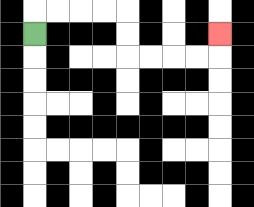{'start': '[1, 1]', 'end': '[9, 1]', 'path_directions': 'U,R,R,R,R,D,D,R,R,R,R,U', 'path_coordinates': '[[1, 1], [1, 0], [2, 0], [3, 0], [4, 0], [5, 0], [5, 1], [5, 2], [6, 2], [7, 2], [8, 2], [9, 2], [9, 1]]'}